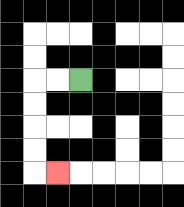{'start': '[3, 3]', 'end': '[2, 7]', 'path_directions': 'L,L,D,D,D,D,R', 'path_coordinates': '[[3, 3], [2, 3], [1, 3], [1, 4], [1, 5], [1, 6], [1, 7], [2, 7]]'}